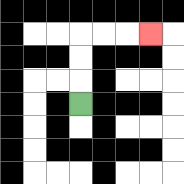{'start': '[3, 4]', 'end': '[6, 1]', 'path_directions': 'U,U,U,R,R,R', 'path_coordinates': '[[3, 4], [3, 3], [3, 2], [3, 1], [4, 1], [5, 1], [6, 1]]'}